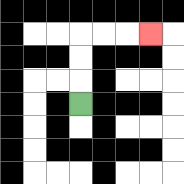{'start': '[3, 4]', 'end': '[6, 1]', 'path_directions': 'U,U,U,R,R,R', 'path_coordinates': '[[3, 4], [3, 3], [3, 2], [3, 1], [4, 1], [5, 1], [6, 1]]'}